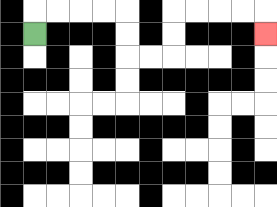{'start': '[1, 1]', 'end': '[11, 1]', 'path_directions': 'U,R,R,R,R,D,D,R,R,U,U,R,R,R,R,D', 'path_coordinates': '[[1, 1], [1, 0], [2, 0], [3, 0], [4, 0], [5, 0], [5, 1], [5, 2], [6, 2], [7, 2], [7, 1], [7, 0], [8, 0], [9, 0], [10, 0], [11, 0], [11, 1]]'}